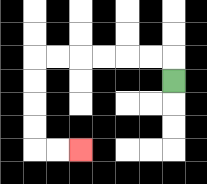{'start': '[7, 3]', 'end': '[3, 6]', 'path_directions': 'U,L,L,L,L,L,L,D,D,D,D,R,R', 'path_coordinates': '[[7, 3], [7, 2], [6, 2], [5, 2], [4, 2], [3, 2], [2, 2], [1, 2], [1, 3], [1, 4], [1, 5], [1, 6], [2, 6], [3, 6]]'}